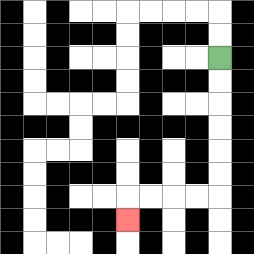{'start': '[9, 2]', 'end': '[5, 9]', 'path_directions': 'D,D,D,D,D,D,L,L,L,L,D', 'path_coordinates': '[[9, 2], [9, 3], [9, 4], [9, 5], [9, 6], [9, 7], [9, 8], [8, 8], [7, 8], [6, 8], [5, 8], [5, 9]]'}